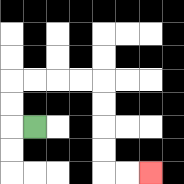{'start': '[1, 5]', 'end': '[6, 7]', 'path_directions': 'L,U,U,R,R,R,R,D,D,D,D,R,R', 'path_coordinates': '[[1, 5], [0, 5], [0, 4], [0, 3], [1, 3], [2, 3], [3, 3], [4, 3], [4, 4], [4, 5], [4, 6], [4, 7], [5, 7], [6, 7]]'}